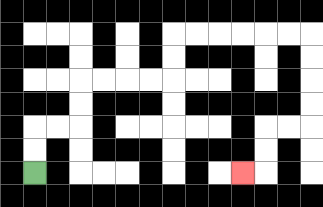{'start': '[1, 7]', 'end': '[10, 7]', 'path_directions': 'U,U,R,R,U,U,R,R,R,R,U,U,R,R,R,R,R,R,D,D,D,D,L,L,D,D,L', 'path_coordinates': '[[1, 7], [1, 6], [1, 5], [2, 5], [3, 5], [3, 4], [3, 3], [4, 3], [5, 3], [6, 3], [7, 3], [7, 2], [7, 1], [8, 1], [9, 1], [10, 1], [11, 1], [12, 1], [13, 1], [13, 2], [13, 3], [13, 4], [13, 5], [12, 5], [11, 5], [11, 6], [11, 7], [10, 7]]'}